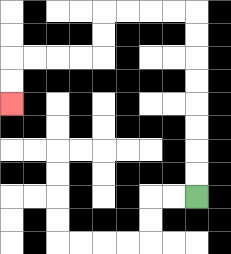{'start': '[8, 8]', 'end': '[0, 4]', 'path_directions': 'U,U,U,U,U,U,U,U,L,L,L,L,D,D,L,L,L,L,D,D', 'path_coordinates': '[[8, 8], [8, 7], [8, 6], [8, 5], [8, 4], [8, 3], [8, 2], [8, 1], [8, 0], [7, 0], [6, 0], [5, 0], [4, 0], [4, 1], [4, 2], [3, 2], [2, 2], [1, 2], [0, 2], [0, 3], [0, 4]]'}